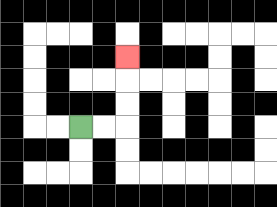{'start': '[3, 5]', 'end': '[5, 2]', 'path_directions': 'R,R,U,U,U', 'path_coordinates': '[[3, 5], [4, 5], [5, 5], [5, 4], [5, 3], [5, 2]]'}